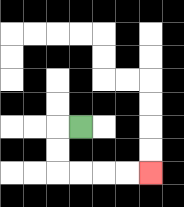{'start': '[3, 5]', 'end': '[6, 7]', 'path_directions': 'L,D,D,R,R,R,R', 'path_coordinates': '[[3, 5], [2, 5], [2, 6], [2, 7], [3, 7], [4, 7], [5, 7], [6, 7]]'}